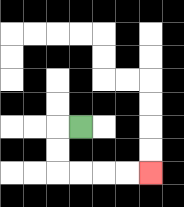{'start': '[3, 5]', 'end': '[6, 7]', 'path_directions': 'L,D,D,R,R,R,R', 'path_coordinates': '[[3, 5], [2, 5], [2, 6], [2, 7], [3, 7], [4, 7], [5, 7], [6, 7]]'}